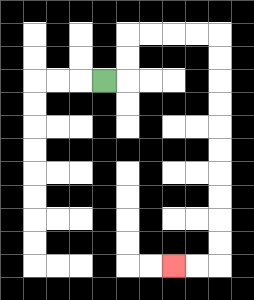{'start': '[4, 3]', 'end': '[7, 11]', 'path_directions': 'R,U,U,R,R,R,R,D,D,D,D,D,D,D,D,D,D,L,L', 'path_coordinates': '[[4, 3], [5, 3], [5, 2], [5, 1], [6, 1], [7, 1], [8, 1], [9, 1], [9, 2], [9, 3], [9, 4], [9, 5], [9, 6], [9, 7], [9, 8], [9, 9], [9, 10], [9, 11], [8, 11], [7, 11]]'}